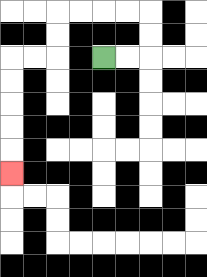{'start': '[4, 2]', 'end': '[0, 7]', 'path_directions': 'R,R,U,U,L,L,L,L,D,D,L,L,D,D,D,D,D', 'path_coordinates': '[[4, 2], [5, 2], [6, 2], [6, 1], [6, 0], [5, 0], [4, 0], [3, 0], [2, 0], [2, 1], [2, 2], [1, 2], [0, 2], [0, 3], [0, 4], [0, 5], [0, 6], [0, 7]]'}